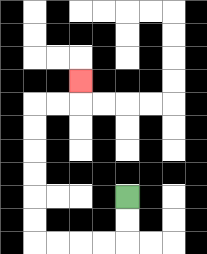{'start': '[5, 8]', 'end': '[3, 3]', 'path_directions': 'D,D,L,L,L,L,U,U,U,U,U,U,R,R,U', 'path_coordinates': '[[5, 8], [5, 9], [5, 10], [4, 10], [3, 10], [2, 10], [1, 10], [1, 9], [1, 8], [1, 7], [1, 6], [1, 5], [1, 4], [2, 4], [3, 4], [3, 3]]'}